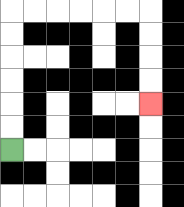{'start': '[0, 6]', 'end': '[6, 4]', 'path_directions': 'U,U,U,U,U,U,R,R,R,R,R,R,D,D,D,D', 'path_coordinates': '[[0, 6], [0, 5], [0, 4], [0, 3], [0, 2], [0, 1], [0, 0], [1, 0], [2, 0], [3, 0], [4, 0], [5, 0], [6, 0], [6, 1], [6, 2], [6, 3], [6, 4]]'}